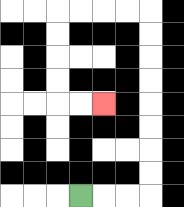{'start': '[3, 8]', 'end': '[4, 4]', 'path_directions': 'R,R,R,U,U,U,U,U,U,U,U,L,L,L,L,D,D,D,D,R,R', 'path_coordinates': '[[3, 8], [4, 8], [5, 8], [6, 8], [6, 7], [6, 6], [6, 5], [6, 4], [6, 3], [6, 2], [6, 1], [6, 0], [5, 0], [4, 0], [3, 0], [2, 0], [2, 1], [2, 2], [2, 3], [2, 4], [3, 4], [4, 4]]'}